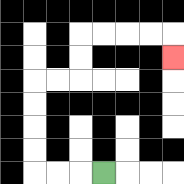{'start': '[4, 7]', 'end': '[7, 2]', 'path_directions': 'L,L,L,U,U,U,U,R,R,U,U,R,R,R,R,D', 'path_coordinates': '[[4, 7], [3, 7], [2, 7], [1, 7], [1, 6], [1, 5], [1, 4], [1, 3], [2, 3], [3, 3], [3, 2], [3, 1], [4, 1], [5, 1], [6, 1], [7, 1], [7, 2]]'}